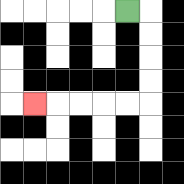{'start': '[5, 0]', 'end': '[1, 4]', 'path_directions': 'R,D,D,D,D,L,L,L,L,L', 'path_coordinates': '[[5, 0], [6, 0], [6, 1], [6, 2], [6, 3], [6, 4], [5, 4], [4, 4], [3, 4], [2, 4], [1, 4]]'}